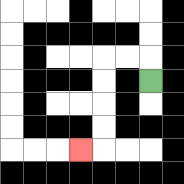{'start': '[6, 3]', 'end': '[3, 6]', 'path_directions': 'U,L,L,D,D,D,D,L', 'path_coordinates': '[[6, 3], [6, 2], [5, 2], [4, 2], [4, 3], [4, 4], [4, 5], [4, 6], [3, 6]]'}